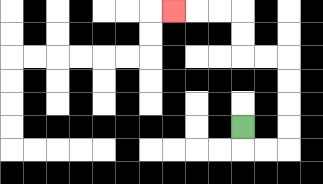{'start': '[10, 5]', 'end': '[7, 0]', 'path_directions': 'D,R,R,U,U,U,U,L,L,U,U,L,L,L', 'path_coordinates': '[[10, 5], [10, 6], [11, 6], [12, 6], [12, 5], [12, 4], [12, 3], [12, 2], [11, 2], [10, 2], [10, 1], [10, 0], [9, 0], [8, 0], [7, 0]]'}